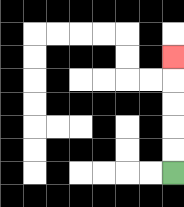{'start': '[7, 7]', 'end': '[7, 2]', 'path_directions': 'U,U,U,U,U', 'path_coordinates': '[[7, 7], [7, 6], [7, 5], [7, 4], [7, 3], [7, 2]]'}